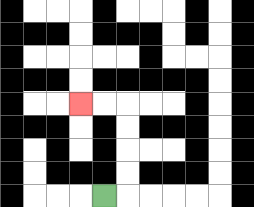{'start': '[4, 8]', 'end': '[3, 4]', 'path_directions': 'R,U,U,U,U,L,L', 'path_coordinates': '[[4, 8], [5, 8], [5, 7], [5, 6], [5, 5], [5, 4], [4, 4], [3, 4]]'}